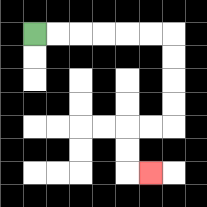{'start': '[1, 1]', 'end': '[6, 7]', 'path_directions': 'R,R,R,R,R,R,D,D,D,D,L,L,D,D,R', 'path_coordinates': '[[1, 1], [2, 1], [3, 1], [4, 1], [5, 1], [6, 1], [7, 1], [7, 2], [7, 3], [7, 4], [7, 5], [6, 5], [5, 5], [5, 6], [5, 7], [6, 7]]'}